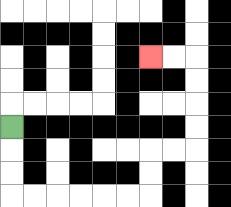{'start': '[0, 5]', 'end': '[6, 2]', 'path_directions': 'D,D,D,R,R,R,R,R,R,U,U,R,R,U,U,U,U,L,L', 'path_coordinates': '[[0, 5], [0, 6], [0, 7], [0, 8], [1, 8], [2, 8], [3, 8], [4, 8], [5, 8], [6, 8], [6, 7], [6, 6], [7, 6], [8, 6], [8, 5], [8, 4], [8, 3], [8, 2], [7, 2], [6, 2]]'}